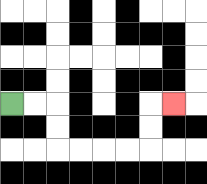{'start': '[0, 4]', 'end': '[7, 4]', 'path_directions': 'R,R,D,D,R,R,R,R,U,U,R', 'path_coordinates': '[[0, 4], [1, 4], [2, 4], [2, 5], [2, 6], [3, 6], [4, 6], [5, 6], [6, 6], [6, 5], [6, 4], [7, 4]]'}